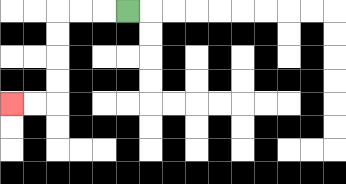{'start': '[5, 0]', 'end': '[0, 4]', 'path_directions': 'L,L,L,D,D,D,D,L,L', 'path_coordinates': '[[5, 0], [4, 0], [3, 0], [2, 0], [2, 1], [2, 2], [2, 3], [2, 4], [1, 4], [0, 4]]'}